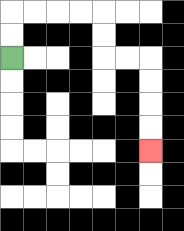{'start': '[0, 2]', 'end': '[6, 6]', 'path_directions': 'U,U,R,R,R,R,D,D,R,R,D,D,D,D', 'path_coordinates': '[[0, 2], [0, 1], [0, 0], [1, 0], [2, 0], [3, 0], [4, 0], [4, 1], [4, 2], [5, 2], [6, 2], [6, 3], [6, 4], [6, 5], [6, 6]]'}